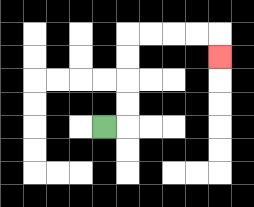{'start': '[4, 5]', 'end': '[9, 2]', 'path_directions': 'R,U,U,U,U,R,R,R,R,D', 'path_coordinates': '[[4, 5], [5, 5], [5, 4], [5, 3], [5, 2], [5, 1], [6, 1], [7, 1], [8, 1], [9, 1], [9, 2]]'}